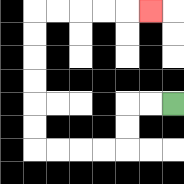{'start': '[7, 4]', 'end': '[6, 0]', 'path_directions': 'L,L,D,D,L,L,L,L,U,U,U,U,U,U,R,R,R,R,R', 'path_coordinates': '[[7, 4], [6, 4], [5, 4], [5, 5], [5, 6], [4, 6], [3, 6], [2, 6], [1, 6], [1, 5], [1, 4], [1, 3], [1, 2], [1, 1], [1, 0], [2, 0], [3, 0], [4, 0], [5, 0], [6, 0]]'}